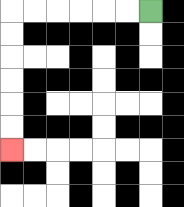{'start': '[6, 0]', 'end': '[0, 6]', 'path_directions': 'L,L,L,L,L,L,D,D,D,D,D,D', 'path_coordinates': '[[6, 0], [5, 0], [4, 0], [3, 0], [2, 0], [1, 0], [0, 0], [0, 1], [0, 2], [0, 3], [0, 4], [0, 5], [0, 6]]'}